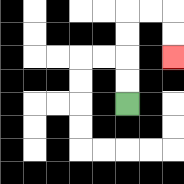{'start': '[5, 4]', 'end': '[7, 2]', 'path_directions': 'U,U,U,U,R,R,D,D', 'path_coordinates': '[[5, 4], [5, 3], [5, 2], [5, 1], [5, 0], [6, 0], [7, 0], [7, 1], [7, 2]]'}